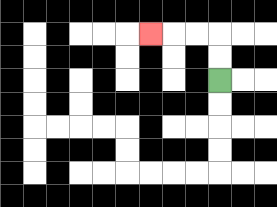{'start': '[9, 3]', 'end': '[6, 1]', 'path_directions': 'U,U,L,L,L', 'path_coordinates': '[[9, 3], [9, 2], [9, 1], [8, 1], [7, 1], [6, 1]]'}